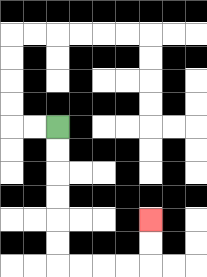{'start': '[2, 5]', 'end': '[6, 9]', 'path_directions': 'D,D,D,D,D,D,R,R,R,R,U,U', 'path_coordinates': '[[2, 5], [2, 6], [2, 7], [2, 8], [2, 9], [2, 10], [2, 11], [3, 11], [4, 11], [5, 11], [6, 11], [6, 10], [6, 9]]'}